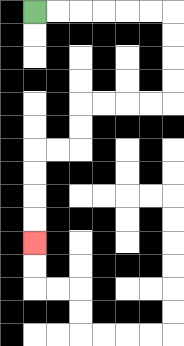{'start': '[1, 0]', 'end': '[1, 10]', 'path_directions': 'R,R,R,R,R,R,D,D,D,D,L,L,L,L,D,D,L,L,D,D,D,D', 'path_coordinates': '[[1, 0], [2, 0], [3, 0], [4, 0], [5, 0], [6, 0], [7, 0], [7, 1], [7, 2], [7, 3], [7, 4], [6, 4], [5, 4], [4, 4], [3, 4], [3, 5], [3, 6], [2, 6], [1, 6], [1, 7], [1, 8], [1, 9], [1, 10]]'}